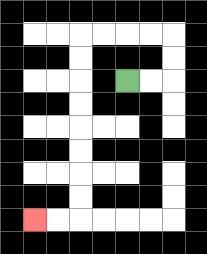{'start': '[5, 3]', 'end': '[1, 9]', 'path_directions': 'R,R,U,U,L,L,L,L,D,D,D,D,D,D,D,D,L,L', 'path_coordinates': '[[5, 3], [6, 3], [7, 3], [7, 2], [7, 1], [6, 1], [5, 1], [4, 1], [3, 1], [3, 2], [3, 3], [3, 4], [3, 5], [3, 6], [3, 7], [3, 8], [3, 9], [2, 9], [1, 9]]'}